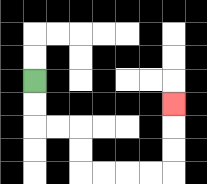{'start': '[1, 3]', 'end': '[7, 4]', 'path_directions': 'D,D,R,R,D,D,R,R,R,R,U,U,U', 'path_coordinates': '[[1, 3], [1, 4], [1, 5], [2, 5], [3, 5], [3, 6], [3, 7], [4, 7], [5, 7], [6, 7], [7, 7], [7, 6], [7, 5], [7, 4]]'}